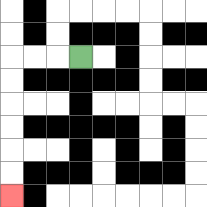{'start': '[3, 2]', 'end': '[0, 8]', 'path_directions': 'L,L,L,D,D,D,D,D,D', 'path_coordinates': '[[3, 2], [2, 2], [1, 2], [0, 2], [0, 3], [0, 4], [0, 5], [0, 6], [0, 7], [0, 8]]'}